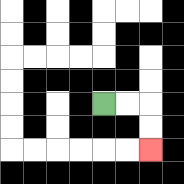{'start': '[4, 4]', 'end': '[6, 6]', 'path_directions': 'R,R,D,D', 'path_coordinates': '[[4, 4], [5, 4], [6, 4], [6, 5], [6, 6]]'}